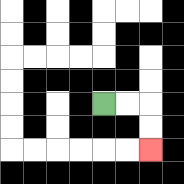{'start': '[4, 4]', 'end': '[6, 6]', 'path_directions': 'R,R,D,D', 'path_coordinates': '[[4, 4], [5, 4], [6, 4], [6, 5], [6, 6]]'}